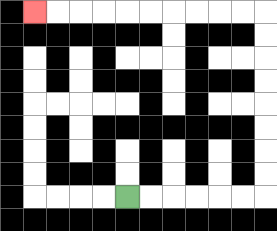{'start': '[5, 8]', 'end': '[1, 0]', 'path_directions': 'R,R,R,R,R,R,U,U,U,U,U,U,U,U,L,L,L,L,L,L,L,L,L,L', 'path_coordinates': '[[5, 8], [6, 8], [7, 8], [8, 8], [9, 8], [10, 8], [11, 8], [11, 7], [11, 6], [11, 5], [11, 4], [11, 3], [11, 2], [11, 1], [11, 0], [10, 0], [9, 0], [8, 0], [7, 0], [6, 0], [5, 0], [4, 0], [3, 0], [2, 0], [1, 0]]'}